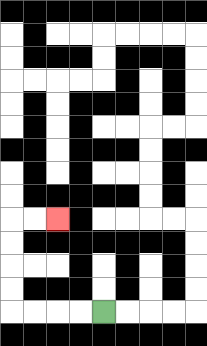{'start': '[4, 13]', 'end': '[2, 9]', 'path_directions': 'L,L,L,L,U,U,U,U,R,R', 'path_coordinates': '[[4, 13], [3, 13], [2, 13], [1, 13], [0, 13], [0, 12], [0, 11], [0, 10], [0, 9], [1, 9], [2, 9]]'}